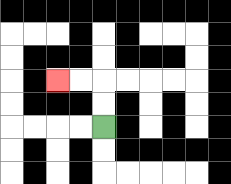{'start': '[4, 5]', 'end': '[2, 3]', 'path_directions': 'U,U,L,L', 'path_coordinates': '[[4, 5], [4, 4], [4, 3], [3, 3], [2, 3]]'}